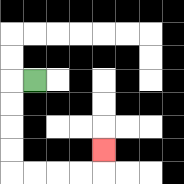{'start': '[1, 3]', 'end': '[4, 6]', 'path_directions': 'L,D,D,D,D,R,R,R,R,U', 'path_coordinates': '[[1, 3], [0, 3], [0, 4], [0, 5], [0, 6], [0, 7], [1, 7], [2, 7], [3, 7], [4, 7], [4, 6]]'}